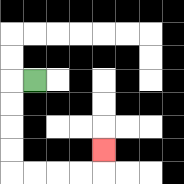{'start': '[1, 3]', 'end': '[4, 6]', 'path_directions': 'L,D,D,D,D,R,R,R,R,U', 'path_coordinates': '[[1, 3], [0, 3], [0, 4], [0, 5], [0, 6], [0, 7], [1, 7], [2, 7], [3, 7], [4, 7], [4, 6]]'}